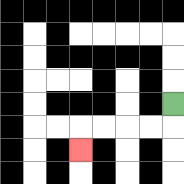{'start': '[7, 4]', 'end': '[3, 6]', 'path_directions': 'D,L,L,L,L,D', 'path_coordinates': '[[7, 4], [7, 5], [6, 5], [5, 5], [4, 5], [3, 5], [3, 6]]'}